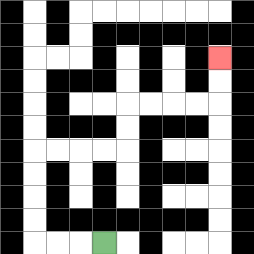{'start': '[4, 10]', 'end': '[9, 2]', 'path_directions': 'L,L,L,U,U,U,U,R,R,R,R,U,U,R,R,R,R,U,U', 'path_coordinates': '[[4, 10], [3, 10], [2, 10], [1, 10], [1, 9], [1, 8], [1, 7], [1, 6], [2, 6], [3, 6], [4, 6], [5, 6], [5, 5], [5, 4], [6, 4], [7, 4], [8, 4], [9, 4], [9, 3], [9, 2]]'}